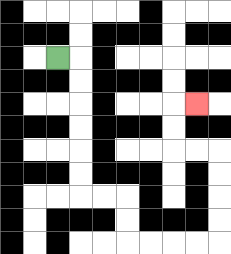{'start': '[2, 2]', 'end': '[8, 4]', 'path_directions': 'R,D,D,D,D,D,D,R,R,D,D,R,R,R,R,U,U,U,U,L,L,U,U,R', 'path_coordinates': '[[2, 2], [3, 2], [3, 3], [3, 4], [3, 5], [3, 6], [3, 7], [3, 8], [4, 8], [5, 8], [5, 9], [5, 10], [6, 10], [7, 10], [8, 10], [9, 10], [9, 9], [9, 8], [9, 7], [9, 6], [8, 6], [7, 6], [7, 5], [7, 4], [8, 4]]'}